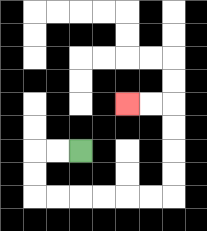{'start': '[3, 6]', 'end': '[5, 4]', 'path_directions': 'L,L,D,D,R,R,R,R,R,R,U,U,U,U,L,L', 'path_coordinates': '[[3, 6], [2, 6], [1, 6], [1, 7], [1, 8], [2, 8], [3, 8], [4, 8], [5, 8], [6, 8], [7, 8], [7, 7], [7, 6], [7, 5], [7, 4], [6, 4], [5, 4]]'}